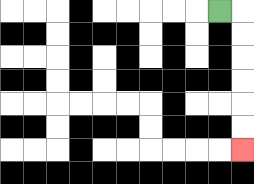{'start': '[9, 0]', 'end': '[10, 6]', 'path_directions': 'R,D,D,D,D,D,D', 'path_coordinates': '[[9, 0], [10, 0], [10, 1], [10, 2], [10, 3], [10, 4], [10, 5], [10, 6]]'}